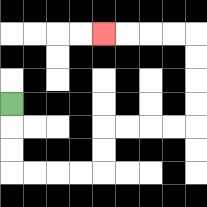{'start': '[0, 4]', 'end': '[4, 1]', 'path_directions': 'D,D,D,R,R,R,R,U,U,R,R,R,R,U,U,U,U,L,L,L,L', 'path_coordinates': '[[0, 4], [0, 5], [0, 6], [0, 7], [1, 7], [2, 7], [3, 7], [4, 7], [4, 6], [4, 5], [5, 5], [6, 5], [7, 5], [8, 5], [8, 4], [8, 3], [8, 2], [8, 1], [7, 1], [6, 1], [5, 1], [4, 1]]'}